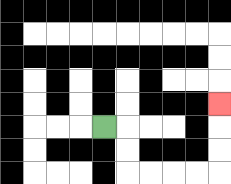{'start': '[4, 5]', 'end': '[9, 4]', 'path_directions': 'R,D,D,R,R,R,R,U,U,U', 'path_coordinates': '[[4, 5], [5, 5], [5, 6], [5, 7], [6, 7], [7, 7], [8, 7], [9, 7], [9, 6], [9, 5], [9, 4]]'}